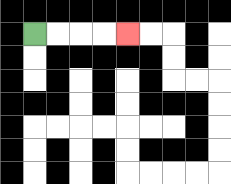{'start': '[1, 1]', 'end': '[5, 1]', 'path_directions': 'R,R,R,R', 'path_coordinates': '[[1, 1], [2, 1], [3, 1], [4, 1], [5, 1]]'}